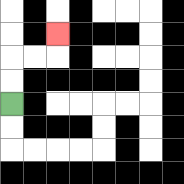{'start': '[0, 4]', 'end': '[2, 1]', 'path_directions': 'U,U,R,R,U', 'path_coordinates': '[[0, 4], [0, 3], [0, 2], [1, 2], [2, 2], [2, 1]]'}